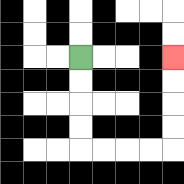{'start': '[3, 2]', 'end': '[7, 2]', 'path_directions': 'D,D,D,D,R,R,R,R,U,U,U,U', 'path_coordinates': '[[3, 2], [3, 3], [3, 4], [3, 5], [3, 6], [4, 6], [5, 6], [6, 6], [7, 6], [7, 5], [7, 4], [7, 3], [7, 2]]'}